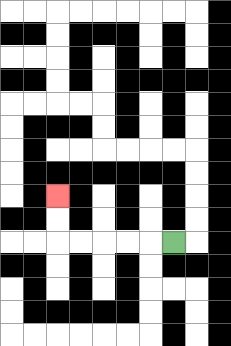{'start': '[7, 10]', 'end': '[2, 8]', 'path_directions': 'L,L,L,L,L,U,U', 'path_coordinates': '[[7, 10], [6, 10], [5, 10], [4, 10], [3, 10], [2, 10], [2, 9], [2, 8]]'}